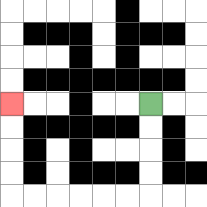{'start': '[6, 4]', 'end': '[0, 4]', 'path_directions': 'D,D,D,D,L,L,L,L,L,L,U,U,U,U', 'path_coordinates': '[[6, 4], [6, 5], [6, 6], [6, 7], [6, 8], [5, 8], [4, 8], [3, 8], [2, 8], [1, 8], [0, 8], [0, 7], [0, 6], [0, 5], [0, 4]]'}